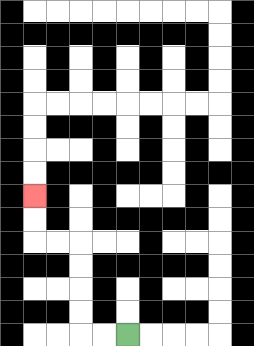{'start': '[5, 14]', 'end': '[1, 8]', 'path_directions': 'L,L,U,U,U,U,L,L,U,U', 'path_coordinates': '[[5, 14], [4, 14], [3, 14], [3, 13], [3, 12], [3, 11], [3, 10], [2, 10], [1, 10], [1, 9], [1, 8]]'}